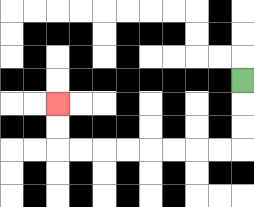{'start': '[10, 3]', 'end': '[2, 4]', 'path_directions': 'D,D,D,L,L,L,L,L,L,L,L,U,U', 'path_coordinates': '[[10, 3], [10, 4], [10, 5], [10, 6], [9, 6], [8, 6], [7, 6], [6, 6], [5, 6], [4, 6], [3, 6], [2, 6], [2, 5], [2, 4]]'}